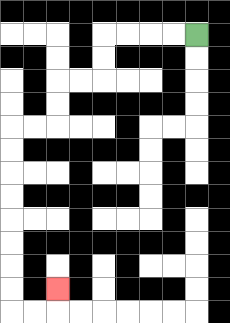{'start': '[8, 1]', 'end': '[2, 12]', 'path_directions': 'L,L,L,L,D,D,L,L,D,D,L,L,D,D,D,D,D,D,D,D,R,R,U', 'path_coordinates': '[[8, 1], [7, 1], [6, 1], [5, 1], [4, 1], [4, 2], [4, 3], [3, 3], [2, 3], [2, 4], [2, 5], [1, 5], [0, 5], [0, 6], [0, 7], [0, 8], [0, 9], [0, 10], [0, 11], [0, 12], [0, 13], [1, 13], [2, 13], [2, 12]]'}